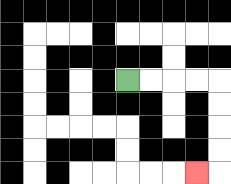{'start': '[5, 3]', 'end': '[8, 7]', 'path_directions': 'R,R,R,R,D,D,D,D,L', 'path_coordinates': '[[5, 3], [6, 3], [7, 3], [8, 3], [9, 3], [9, 4], [9, 5], [9, 6], [9, 7], [8, 7]]'}